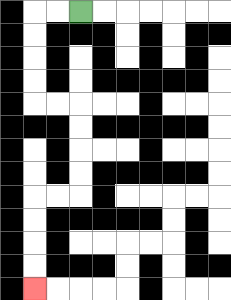{'start': '[3, 0]', 'end': '[1, 12]', 'path_directions': 'L,L,D,D,D,D,R,R,D,D,D,D,L,L,D,D,D,D', 'path_coordinates': '[[3, 0], [2, 0], [1, 0], [1, 1], [1, 2], [1, 3], [1, 4], [2, 4], [3, 4], [3, 5], [3, 6], [3, 7], [3, 8], [2, 8], [1, 8], [1, 9], [1, 10], [1, 11], [1, 12]]'}